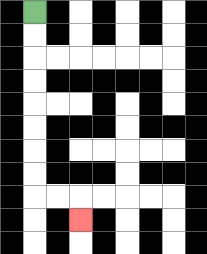{'start': '[1, 0]', 'end': '[3, 9]', 'path_directions': 'D,D,D,D,D,D,D,D,R,R,D', 'path_coordinates': '[[1, 0], [1, 1], [1, 2], [1, 3], [1, 4], [1, 5], [1, 6], [1, 7], [1, 8], [2, 8], [3, 8], [3, 9]]'}